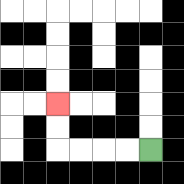{'start': '[6, 6]', 'end': '[2, 4]', 'path_directions': 'L,L,L,L,U,U', 'path_coordinates': '[[6, 6], [5, 6], [4, 6], [3, 6], [2, 6], [2, 5], [2, 4]]'}